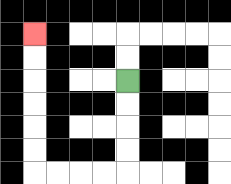{'start': '[5, 3]', 'end': '[1, 1]', 'path_directions': 'D,D,D,D,L,L,L,L,U,U,U,U,U,U', 'path_coordinates': '[[5, 3], [5, 4], [5, 5], [5, 6], [5, 7], [4, 7], [3, 7], [2, 7], [1, 7], [1, 6], [1, 5], [1, 4], [1, 3], [1, 2], [1, 1]]'}